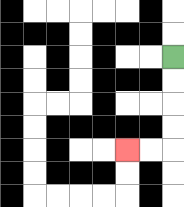{'start': '[7, 2]', 'end': '[5, 6]', 'path_directions': 'D,D,D,D,L,L', 'path_coordinates': '[[7, 2], [7, 3], [7, 4], [7, 5], [7, 6], [6, 6], [5, 6]]'}